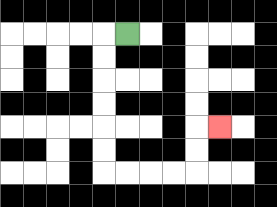{'start': '[5, 1]', 'end': '[9, 5]', 'path_directions': 'L,D,D,D,D,D,D,R,R,R,R,U,U,R', 'path_coordinates': '[[5, 1], [4, 1], [4, 2], [4, 3], [4, 4], [4, 5], [4, 6], [4, 7], [5, 7], [6, 7], [7, 7], [8, 7], [8, 6], [8, 5], [9, 5]]'}